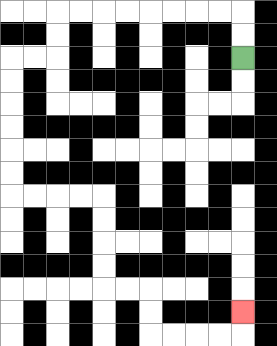{'start': '[10, 2]', 'end': '[10, 13]', 'path_directions': 'U,U,L,L,L,L,L,L,L,L,D,D,L,L,D,D,D,D,D,D,R,R,R,R,D,D,D,D,R,R,D,D,R,R,R,R,U', 'path_coordinates': '[[10, 2], [10, 1], [10, 0], [9, 0], [8, 0], [7, 0], [6, 0], [5, 0], [4, 0], [3, 0], [2, 0], [2, 1], [2, 2], [1, 2], [0, 2], [0, 3], [0, 4], [0, 5], [0, 6], [0, 7], [0, 8], [1, 8], [2, 8], [3, 8], [4, 8], [4, 9], [4, 10], [4, 11], [4, 12], [5, 12], [6, 12], [6, 13], [6, 14], [7, 14], [8, 14], [9, 14], [10, 14], [10, 13]]'}